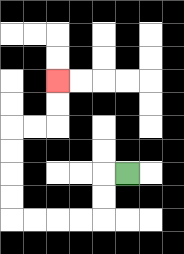{'start': '[5, 7]', 'end': '[2, 3]', 'path_directions': 'L,D,D,L,L,L,L,U,U,U,U,R,R,U,U', 'path_coordinates': '[[5, 7], [4, 7], [4, 8], [4, 9], [3, 9], [2, 9], [1, 9], [0, 9], [0, 8], [0, 7], [0, 6], [0, 5], [1, 5], [2, 5], [2, 4], [2, 3]]'}